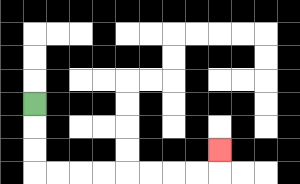{'start': '[1, 4]', 'end': '[9, 6]', 'path_directions': 'D,D,D,R,R,R,R,R,R,R,R,U', 'path_coordinates': '[[1, 4], [1, 5], [1, 6], [1, 7], [2, 7], [3, 7], [4, 7], [5, 7], [6, 7], [7, 7], [8, 7], [9, 7], [9, 6]]'}